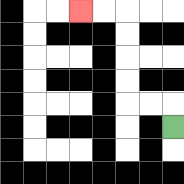{'start': '[7, 5]', 'end': '[3, 0]', 'path_directions': 'U,L,L,U,U,U,U,L,L', 'path_coordinates': '[[7, 5], [7, 4], [6, 4], [5, 4], [5, 3], [5, 2], [5, 1], [5, 0], [4, 0], [3, 0]]'}